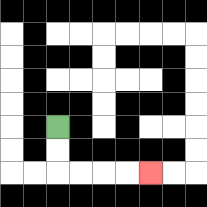{'start': '[2, 5]', 'end': '[6, 7]', 'path_directions': 'D,D,R,R,R,R', 'path_coordinates': '[[2, 5], [2, 6], [2, 7], [3, 7], [4, 7], [5, 7], [6, 7]]'}